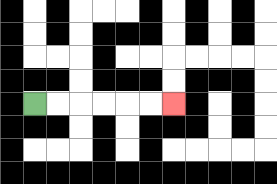{'start': '[1, 4]', 'end': '[7, 4]', 'path_directions': 'R,R,R,R,R,R', 'path_coordinates': '[[1, 4], [2, 4], [3, 4], [4, 4], [5, 4], [6, 4], [7, 4]]'}